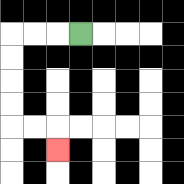{'start': '[3, 1]', 'end': '[2, 6]', 'path_directions': 'L,L,L,D,D,D,D,R,R,D', 'path_coordinates': '[[3, 1], [2, 1], [1, 1], [0, 1], [0, 2], [0, 3], [0, 4], [0, 5], [1, 5], [2, 5], [2, 6]]'}